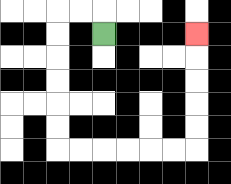{'start': '[4, 1]', 'end': '[8, 1]', 'path_directions': 'U,L,L,D,D,D,D,D,D,R,R,R,R,R,R,U,U,U,U,U', 'path_coordinates': '[[4, 1], [4, 0], [3, 0], [2, 0], [2, 1], [2, 2], [2, 3], [2, 4], [2, 5], [2, 6], [3, 6], [4, 6], [5, 6], [6, 6], [7, 6], [8, 6], [8, 5], [8, 4], [8, 3], [8, 2], [8, 1]]'}